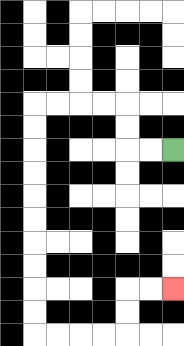{'start': '[7, 6]', 'end': '[7, 12]', 'path_directions': 'L,L,U,U,L,L,L,L,D,D,D,D,D,D,D,D,D,D,R,R,R,R,U,U,R,R', 'path_coordinates': '[[7, 6], [6, 6], [5, 6], [5, 5], [5, 4], [4, 4], [3, 4], [2, 4], [1, 4], [1, 5], [1, 6], [1, 7], [1, 8], [1, 9], [1, 10], [1, 11], [1, 12], [1, 13], [1, 14], [2, 14], [3, 14], [4, 14], [5, 14], [5, 13], [5, 12], [6, 12], [7, 12]]'}